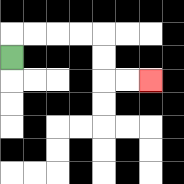{'start': '[0, 2]', 'end': '[6, 3]', 'path_directions': 'U,R,R,R,R,D,D,R,R', 'path_coordinates': '[[0, 2], [0, 1], [1, 1], [2, 1], [3, 1], [4, 1], [4, 2], [4, 3], [5, 3], [6, 3]]'}